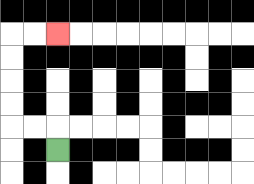{'start': '[2, 6]', 'end': '[2, 1]', 'path_directions': 'U,L,L,U,U,U,U,R,R', 'path_coordinates': '[[2, 6], [2, 5], [1, 5], [0, 5], [0, 4], [0, 3], [0, 2], [0, 1], [1, 1], [2, 1]]'}